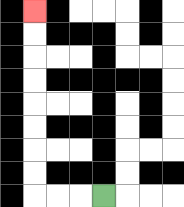{'start': '[4, 8]', 'end': '[1, 0]', 'path_directions': 'L,L,L,U,U,U,U,U,U,U,U', 'path_coordinates': '[[4, 8], [3, 8], [2, 8], [1, 8], [1, 7], [1, 6], [1, 5], [1, 4], [1, 3], [1, 2], [1, 1], [1, 0]]'}